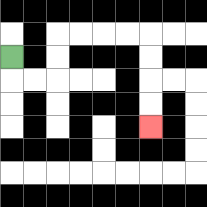{'start': '[0, 2]', 'end': '[6, 5]', 'path_directions': 'D,R,R,U,U,R,R,R,R,D,D,D,D', 'path_coordinates': '[[0, 2], [0, 3], [1, 3], [2, 3], [2, 2], [2, 1], [3, 1], [4, 1], [5, 1], [6, 1], [6, 2], [6, 3], [6, 4], [6, 5]]'}